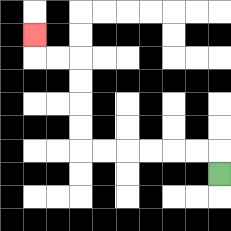{'start': '[9, 7]', 'end': '[1, 1]', 'path_directions': 'U,L,L,L,L,L,L,U,U,U,U,L,L,U', 'path_coordinates': '[[9, 7], [9, 6], [8, 6], [7, 6], [6, 6], [5, 6], [4, 6], [3, 6], [3, 5], [3, 4], [3, 3], [3, 2], [2, 2], [1, 2], [1, 1]]'}